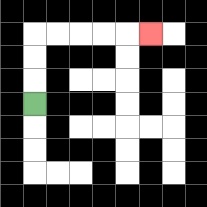{'start': '[1, 4]', 'end': '[6, 1]', 'path_directions': 'U,U,U,R,R,R,R,R', 'path_coordinates': '[[1, 4], [1, 3], [1, 2], [1, 1], [2, 1], [3, 1], [4, 1], [5, 1], [6, 1]]'}